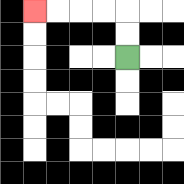{'start': '[5, 2]', 'end': '[1, 0]', 'path_directions': 'U,U,L,L,L,L', 'path_coordinates': '[[5, 2], [5, 1], [5, 0], [4, 0], [3, 0], [2, 0], [1, 0]]'}